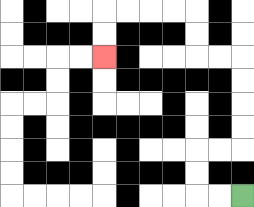{'start': '[10, 8]', 'end': '[4, 2]', 'path_directions': 'L,L,U,U,R,R,U,U,U,U,L,L,U,U,L,L,L,L,D,D', 'path_coordinates': '[[10, 8], [9, 8], [8, 8], [8, 7], [8, 6], [9, 6], [10, 6], [10, 5], [10, 4], [10, 3], [10, 2], [9, 2], [8, 2], [8, 1], [8, 0], [7, 0], [6, 0], [5, 0], [4, 0], [4, 1], [4, 2]]'}